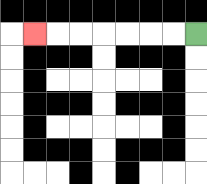{'start': '[8, 1]', 'end': '[1, 1]', 'path_directions': 'L,L,L,L,L,L,L', 'path_coordinates': '[[8, 1], [7, 1], [6, 1], [5, 1], [4, 1], [3, 1], [2, 1], [1, 1]]'}